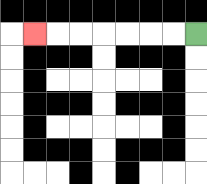{'start': '[8, 1]', 'end': '[1, 1]', 'path_directions': 'L,L,L,L,L,L,L', 'path_coordinates': '[[8, 1], [7, 1], [6, 1], [5, 1], [4, 1], [3, 1], [2, 1], [1, 1]]'}